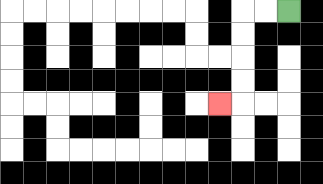{'start': '[12, 0]', 'end': '[9, 4]', 'path_directions': 'L,L,D,D,D,D,L', 'path_coordinates': '[[12, 0], [11, 0], [10, 0], [10, 1], [10, 2], [10, 3], [10, 4], [9, 4]]'}